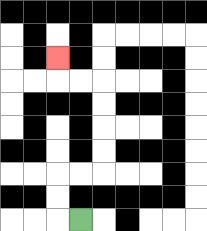{'start': '[3, 9]', 'end': '[2, 2]', 'path_directions': 'L,U,U,R,R,U,U,U,U,L,L,U', 'path_coordinates': '[[3, 9], [2, 9], [2, 8], [2, 7], [3, 7], [4, 7], [4, 6], [4, 5], [4, 4], [4, 3], [3, 3], [2, 3], [2, 2]]'}